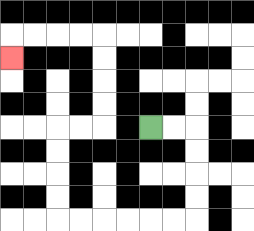{'start': '[6, 5]', 'end': '[0, 2]', 'path_directions': 'R,R,D,D,D,D,L,L,L,L,L,L,U,U,U,U,R,R,U,U,U,U,L,L,L,L,D', 'path_coordinates': '[[6, 5], [7, 5], [8, 5], [8, 6], [8, 7], [8, 8], [8, 9], [7, 9], [6, 9], [5, 9], [4, 9], [3, 9], [2, 9], [2, 8], [2, 7], [2, 6], [2, 5], [3, 5], [4, 5], [4, 4], [4, 3], [4, 2], [4, 1], [3, 1], [2, 1], [1, 1], [0, 1], [0, 2]]'}